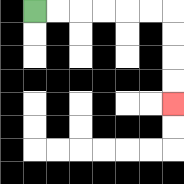{'start': '[1, 0]', 'end': '[7, 4]', 'path_directions': 'R,R,R,R,R,R,D,D,D,D', 'path_coordinates': '[[1, 0], [2, 0], [3, 0], [4, 0], [5, 0], [6, 0], [7, 0], [7, 1], [7, 2], [7, 3], [7, 4]]'}